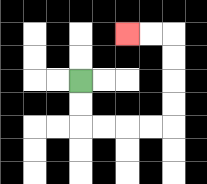{'start': '[3, 3]', 'end': '[5, 1]', 'path_directions': 'D,D,R,R,R,R,U,U,U,U,L,L', 'path_coordinates': '[[3, 3], [3, 4], [3, 5], [4, 5], [5, 5], [6, 5], [7, 5], [7, 4], [7, 3], [7, 2], [7, 1], [6, 1], [5, 1]]'}